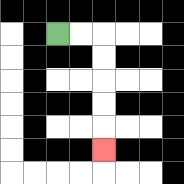{'start': '[2, 1]', 'end': '[4, 6]', 'path_directions': 'R,R,D,D,D,D,D', 'path_coordinates': '[[2, 1], [3, 1], [4, 1], [4, 2], [4, 3], [4, 4], [4, 5], [4, 6]]'}